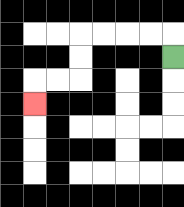{'start': '[7, 2]', 'end': '[1, 4]', 'path_directions': 'U,L,L,L,L,D,D,L,L,D', 'path_coordinates': '[[7, 2], [7, 1], [6, 1], [5, 1], [4, 1], [3, 1], [3, 2], [3, 3], [2, 3], [1, 3], [1, 4]]'}